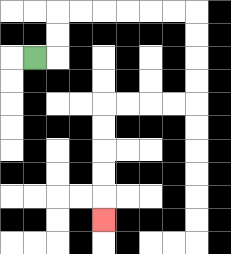{'start': '[1, 2]', 'end': '[4, 9]', 'path_directions': 'R,U,U,R,R,R,R,R,R,D,D,D,D,L,L,L,L,D,D,D,D,D', 'path_coordinates': '[[1, 2], [2, 2], [2, 1], [2, 0], [3, 0], [4, 0], [5, 0], [6, 0], [7, 0], [8, 0], [8, 1], [8, 2], [8, 3], [8, 4], [7, 4], [6, 4], [5, 4], [4, 4], [4, 5], [4, 6], [4, 7], [4, 8], [4, 9]]'}